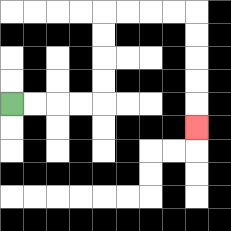{'start': '[0, 4]', 'end': '[8, 5]', 'path_directions': 'R,R,R,R,U,U,U,U,R,R,R,R,D,D,D,D,D', 'path_coordinates': '[[0, 4], [1, 4], [2, 4], [3, 4], [4, 4], [4, 3], [4, 2], [4, 1], [4, 0], [5, 0], [6, 0], [7, 0], [8, 0], [8, 1], [8, 2], [8, 3], [8, 4], [8, 5]]'}